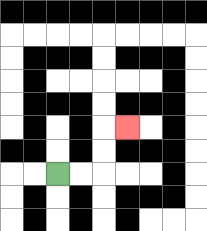{'start': '[2, 7]', 'end': '[5, 5]', 'path_directions': 'R,R,U,U,R', 'path_coordinates': '[[2, 7], [3, 7], [4, 7], [4, 6], [4, 5], [5, 5]]'}